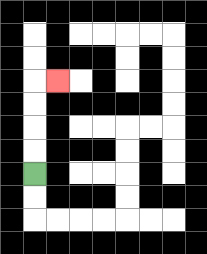{'start': '[1, 7]', 'end': '[2, 3]', 'path_directions': 'U,U,U,U,R', 'path_coordinates': '[[1, 7], [1, 6], [1, 5], [1, 4], [1, 3], [2, 3]]'}